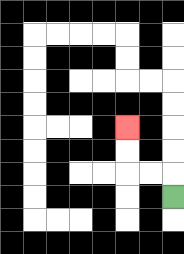{'start': '[7, 8]', 'end': '[5, 5]', 'path_directions': 'U,L,L,U,U', 'path_coordinates': '[[7, 8], [7, 7], [6, 7], [5, 7], [5, 6], [5, 5]]'}